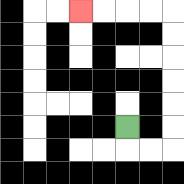{'start': '[5, 5]', 'end': '[3, 0]', 'path_directions': 'D,R,R,U,U,U,U,U,U,L,L,L,L', 'path_coordinates': '[[5, 5], [5, 6], [6, 6], [7, 6], [7, 5], [7, 4], [7, 3], [7, 2], [7, 1], [7, 0], [6, 0], [5, 0], [4, 0], [3, 0]]'}